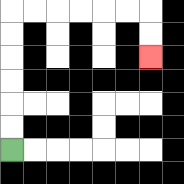{'start': '[0, 6]', 'end': '[6, 2]', 'path_directions': 'U,U,U,U,U,U,R,R,R,R,R,R,D,D', 'path_coordinates': '[[0, 6], [0, 5], [0, 4], [0, 3], [0, 2], [0, 1], [0, 0], [1, 0], [2, 0], [3, 0], [4, 0], [5, 0], [6, 0], [6, 1], [6, 2]]'}